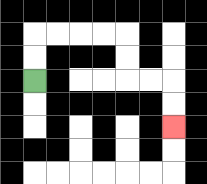{'start': '[1, 3]', 'end': '[7, 5]', 'path_directions': 'U,U,R,R,R,R,D,D,R,R,D,D', 'path_coordinates': '[[1, 3], [1, 2], [1, 1], [2, 1], [3, 1], [4, 1], [5, 1], [5, 2], [5, 3], [6, 3], [7, 3], [7, 4], [7, 5]]'}